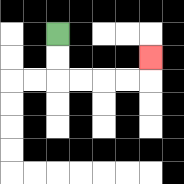{'start': '[2, 1]', 'end': '[6, 2]', 'path_directions': 'D,D,R,R,R,R,U', 'path_coordinates': '[[2, 1], [2, 2], [2, 3], [3, 3], [4, 3], [5, 3], [6, 3], [6, 2]]'}